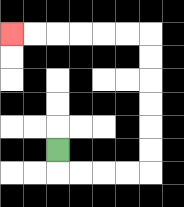{'start': '[2, 6]', 'end': '[0, 1]', 'path_directions': 'D,R,R,R,R,U,U,U,U,U,U,L,L,L,L,L,L', 'path_coordinates': '[[2, 6], [2, 7], [3, 7], [4, 7], [5, 7], [6, 7], [6, 6], [6, 5], [6, 4], [6, 3], [6, 2], [6, 1], [5, 1], [4, 1], [3, 1], [2, 1], [1, 1], [0, 1]]'}